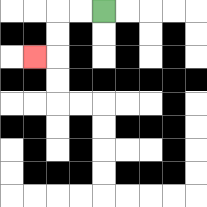{'start': '[4, 0]', 'end': '[1, 2]', 'path_directions': 'L,L,D,D,L', 'path_coordinates': '[[4, 0], [3, 0], [2, 0], [2, 1], [2, 2], [1, 2]]'}